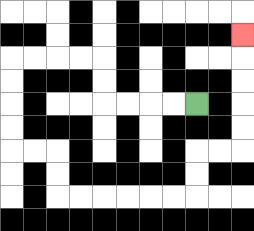{'start': '[8, 4]', 'end': '[10, 1]', 'path_directions': 'L,L,L,L,U,U,L,L,L,L,D,D,D,D,R,R,D,D,R,R,R,R,R,R,U,U,R,R,U,U,U,U,U', 'path_coordinates': '[[8, 4], [7, 4], [6, 4], [5, 4], [4, 4], [4, 3], [4, 2], [3, 2], [2, 2], [1, 2], [0, 2], [0, 3], [0, 4], [0, 5], [0, 6], [1, 6], [2, 6], [2, 7], [2, 8], [3, 8], [4, 8], [5, 8], [6, 8], [7, 8], [8, 8], [8, 7], [8, 6], [9, 6], [10, 6], [10, 5], [10, 4], [10, 3], [10, 2], [10, 1]]'}